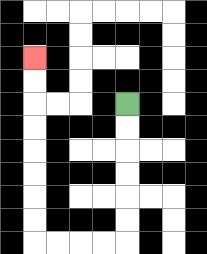{'start': '[5, 4]', 'end': '[1, 2]', 'path_directions': 'D,D,D,D,D,D,L,L,L,L,U,U,U,U,U,U,U,U', 'path_coordinates': '[[5, 4], [5, 5], [5, 6], [5, 7], [5, 8], [5, 9], [5, 10], [4, 10], [3, 10], [2, 10], [1, 10], [1, 9], [1, 8], [1, 7], [1, 6], [1, 5], [1, 4], [1, 3], [1, 2]]'}